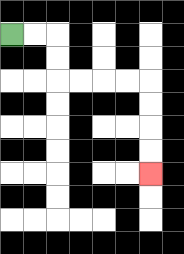{'start': '[0, 1]', 'end': '[6, 7]', 'path_directions': 'R,R,D,D,R,R,R,R,D,D,D,D', 'path_coordinates': '[[0, 1], [1, 1], [2, 1], [2, 2], [2, 3], [3, 3], [4, 3], [5, 3], [6, 3], [6, 4], [6, 5], [6, 6], [6, 7]]'}